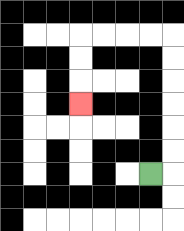{'start': '[6, 7]', 'end': '[3, 4]', 'path_directions': 'R,U,U,U,U,U,U,L,L,L,L,D,D,D', 'path_coordinates': '[[6, 7], [7, 7], [7, 6], [7, 5], [7, 4], [7, 3], [7, 2], [7, 1], [6, 1], [5, 1], [4, 1], [3, 1], [3, 2], [3, 3], [3, 4]]'}